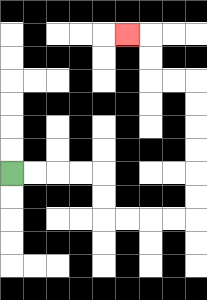{'start': '[0, 7]', 'end': '[5, 1]', 'path_directions': 'R,R,R,R,D,D,R,R,R,R,U,U,U,U,U,U,L,L,U,U,L', 'path_coordinates': '[[0, 7], [1, 7], [2, 7], [3, 7], [4, 7], [4, 8], [4, 9], [5, 9], [6, 9], [7, 9], [8, 9], [8, 8], [8, 7], [8, 6], [8, 5], [8, 4], [8, 3], [7, 3], [6, 3], [6, 2], [6, 1], [5, 1]]'}